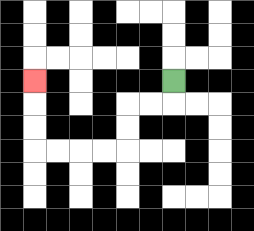{'start': '[7, 3]', 'end': '[1, 3]', 'path_directions': 'D,L,L,D,D,L,L,L,L,U,U,U', 'path_coordinates': '[[7, 3], [7, 4], [6, 4], [5, 4], [5, 5], [5, 6], [4, 6], [3, 6], [2, 6], [1, 6], [1, 5], [1, 4], [1, 3]]'}